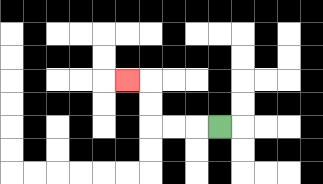{'start': '[9, 5]', 'end': '[5, 3]', 'path_directions': 'L,L,L,U,U,L', 'path_coordinates': '[[9, 5], [8, 5], [7, 5], [6, 5], [6, 4], [6, 3], [5, 3]]'}